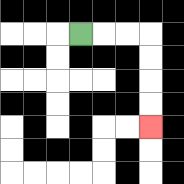{'start': '[3, 1]', 'end': '[6, 5]', 'path_directions': 'R,R,R,D,D,D,D', 'path_coordinates': '[[3, 1], [4, 1], [5, 1], [6, 1], [6, 2], [6, 3], [6, 4], [6, 5]]'}